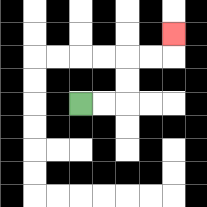{'start': '[3, 4]', 'end': '[7, 1]', 'path_directions': 'R,R,U,U,R,R,U', 'path_coordinates': '[[3, 4], [4, 4], [5, 4], [5, 3], [5, 2], [6, 2], [7, 2], [7, 1]]'}